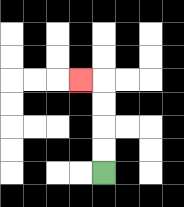{'start': '[4, 7]', 'end': '[3, 3]', 'path_directions': 'U,U,U,U,L', 'path_coordinates': '[[4, 7], [4, 6], [4, 5], [4, 4], [4, 3], [3, 3]]'}